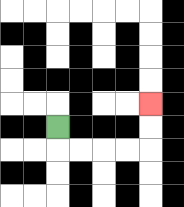{'start': '[2, 5]', 'end': '[6, 4]', 'path_directions': 'D,R,R,R,R,U,U', 'path_coordinates': '[[2, 5], [2, 6], [3, 6], [4, 6], [5, 6], [6, 6], [6, 5], [6, 4]]'}